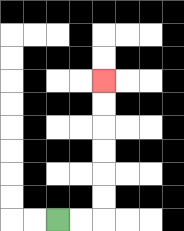{'start': '[2, 9]', 'end': '[4, 3]', 'path_directions': 'R,R,U,U,U,U,U,U', 'path_coordinates': '[[2, 9], [3, 9], [4, 9], [4, 8], [4, 7], [4, 6], [4, 5], [4, 4], [4, 3]]'}